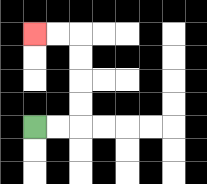{'start': '[1, 5]', 'end': '[1, 1]', 'path_directions': 'R,R,U,U,U,U,L,L', 'path_coordinates': '[[1, 5], [2, 5], [3, 5], [3, 4], [3, 3], [3, 2], [3, 1], [2, 1], [1, 1]]'}